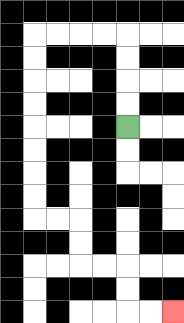{'start': '[5, 5]', 'end': '[7, 13]', 'path_directions': 'U,U,U,U,L,L,L,L,D,D,D,D,D,D,D,D,R,R,D,D,R,R,D,D,R,R', 'path_coordinates': '[[5, 5], [5, 4], [5, 3], [5, 2], [5, 1], [4, 1], [3, 1], [2, 1], [1, 1], [1, 2], [1, 3], [1, 4], [1, 5], [1, 6], [1, 7], [1, 8], [1, 9], [2, 9], [3, 9], [3, 10], [3, 11], [4, 11], [5, 11], [5, 12], [5, 13], [6, 13], [7, 13]]'}